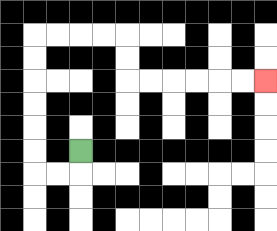{'start': '[3, 6]', 'end': '[11, 3]', 'path_directions': 'D,L,L,U,U,U,U,U,U,R,R,R,R,D,D,R,R,R,R,R,R', 'path_coordinates': '[[3, 6], [3, 7], [2, 7], [1, 7], [1, 6], [1, 5], [1, 4], [1, 3], [1, 2], [1, 1], [2, 1], [3, 1], [4, 1], [5, 1], [5, 2], [5, 3], [6, 3], [7, 3], [8, 3], [9, 3], [10, 3], [11, 3]]'}